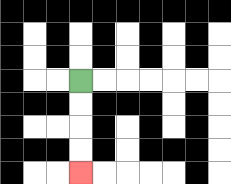{'start': '[3, 3]', 'end': '[3, 7]', 'path_directions': 'D,D,D,D', 'path_coordinates': '[[3, 3], [3, 4], [3, 5], [3, 6], [3, 7]]'}